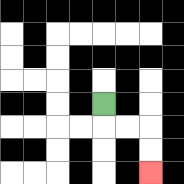{'start': '[4, 4]', 'end': '[6, 7]', 'path_directions': 'D,R,R,D,D', 'path_coordinates': '[[4, 4], [4, 5], [5, 5], [6, 5], [6, 6], [6, 7]]'}